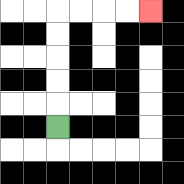{'start': '[2, 5]', 'end': '[6, 0]', 'path_directions': 'U,U,U,U,U,R,R,R,R', 'path_coordinates': '[[2, 5], [2, 4], [2, 3], [2, 2], [2, 1], [2, 0], [3, 0], [4, 0], [5, 0], [6, 0]]'}